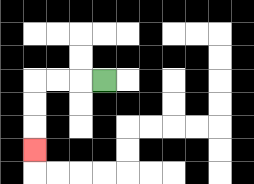{'start': '[4, 3]', 'end': '[1, 6]', 'path_directions': 'L,L,L,D,D,D', 'path_coordinates': '[[4, 3], [3, 3], [2, 3], [1, 3], [1, 4], [1, 5], [1, 6]]'}